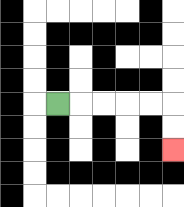{'start': '[2, 4]', 'end': '[7, 6]', 'path_directions': 'R,R,R,R,R,D,D', 'path_coordinates': '[[2, 4], [3, 4], [4, 4], [5, 4], [6, 4], [7, 4], [7, 5], [7, 6]]'}